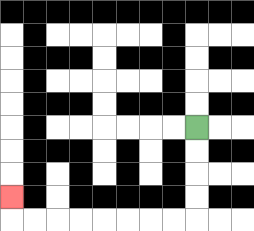{'start': '[8, 5]', 'end': '[0, 8]', 'path_directions': 'D,D,D,D,L,L,L,L,L,L,L,L,U', 'path_coordinates': '[[8, 5], [8, 6], [8, 7], [8, 8], [8, 9], [7, 9], [6, 9], [5, 9], [4, 9], [3, 9], [2, 9], [1, 9], [0, 9], [0, 8]]'}